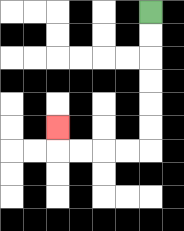{'start': '[6, 0]', 'end': '[2, 5]', 'path_directions': 'D,D,D,D,D,D,L,L,L,L,U', 'path_coordinates': '[[6, 0], [6, 1], [6, 2], [6, 3], [6, 4], [6, 5], [6, 6], [5, 6], [4, 6], [3, 6], [2, 6], [2, 5]]'}